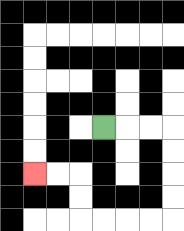{'start': '[4, 5]', 'end': '[1, 7]', 'path_directions': 'R,R,R,D,D,D,D,L,L,L,L,U,U,L,L', 'path_coordinates': '[[4, 5], [5, 5], [6, 5], [7, 5], [7, 6], [7, 7], [7, 8], [7, 9], [6, 9], [5, 9], [4, 9], [3, 9], [3, 8], [3, 7], [2, 7], [1, 7]]'}